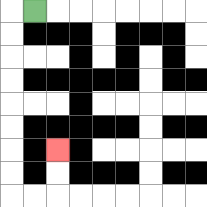{'start': '[1, 0]', 'end': '[2, 6]', 'path_directions': 'L,D,D,D,D,D,D,D,D,R,R,U,U', 'path_coordinates': '[[1, 0], [0, 0], [0, 1], [0, 2], [0, 3], [0, 4], [0, 5], [0, 6], [0, 7], [0, 8], [1, 8], [2, 8], [2, 7], [2, 6]]'}